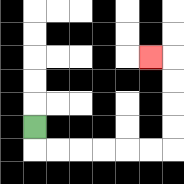{'start': '[1, 5]', 'end': '[6, 2]', 'path_directions': 'D,R,R,R,R,R,R,U,U,U,U,L', 'path_coordinates': '[[1, 5], [1, 6], [2, 6], [3, 6], [4, 6], [5, 6], [6, 6], [7, 6], [7, 5], [7, 4], [7, 3], [7, 2], [6, 2]]'}